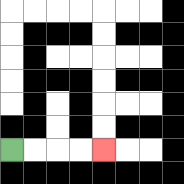{'start': '[0, 6]', 'end': '[4, 6]', 'path_directions': 'R,R,R,R', 'path_coordinates': '[[0, 6], [1, 6], [2, 6], [3, 6], [4, 6]]'}